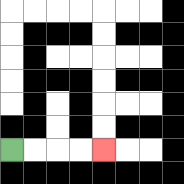{'start': '[0, 6]', 'end': '[4, 6]', 'path_directions': 'R,R,R,R', 'path_coordinates': '[[0, 6], [1, 6], [2, 6], [3, 6], [4, 6]]'}